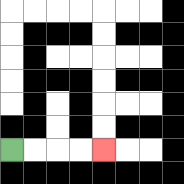{'start': '[0, 6]', 'end': '[4, 6]', 'path_directions': 'R,R,R,R', 'path_coordinates': '[[0, 6], [1, 6], [2, 6], [3, 6], [4, 6]]'}